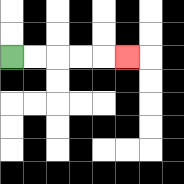{'start': '[0, 2]', 'end': '[5, 2]', 'path_directions': 'R,R,R,R,R', 'path_coordinates': '[[0, 2], [1, 2], [2, 2], [3, 2], [4, 2], [5, 2]]'}